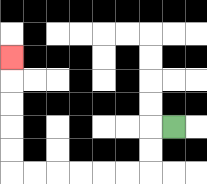{'start': '[7, 5]', 'end': '[0, 2]', 'path_directions': 'L,D,D,L,L,L,L,L,L,U,U,U,U,U', 'path_coordinates': '[[7, 5], [6, 5], [6, 6], [6, 7], [5, 7], [4, 7], [3, 7], [2, 7], [1, 7], [0, 7], [0, 6], [0, 5], [0, 4], [0, 3], [0, 2]]'}